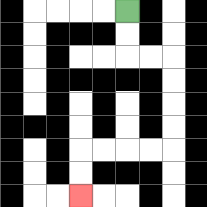{'start': '[5, 0]', 'end': '[3, 8]', 'path_directions': 'D,D,R,R,D,D,D,D,L,L,L,L,D,D', 'path_coordinates': '[[5, 0], [5, 1], [5, 2], [6, 2], [7, 2], [7, 3], [7, 4], [7, 5], [7, 6], [6, 6], [5, 6], [4, 6], [3, 6], [3, 7], [3, 8]]'}